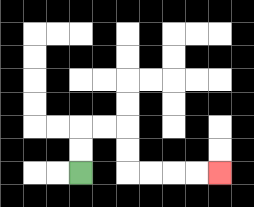{'start': '[3, 7]', 'end': '[9, 7]', 'path_directions': 'U,U,R,R,D,D,R,R,R,R', 'path_coordinates': '[[3, 7], [3, 6], [3, 5], [4, 5], [5, 5], [5, 6], [5, 7], [6, 7], [7, 7], [8, 7], [9, 7]]'}